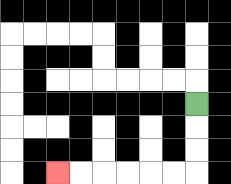{'start': '[8, 4]', 'end': '[2, 7]', 'path_directions': 'D,D,D,L,L,L,L,L,L', 'path_coordinates': '[[8, 4], [8, 5], [8, 6], [8, 7], [7, 7], [6, 7], [5, 7], [4, 7], [3, 7], [2, 7]]'}